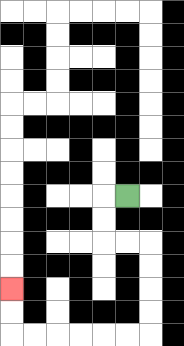{'start': '[5, 8]', 'end': '[0, 12]', 'path_directions': 'L,D,D,R,R,D,D,D,D,L,L,L,L,L,L,U,U', 'path_coordinates': '[[5, 8], [4, 8], [4, 9], [4, 10], [5, 10], [6, 10], [6, 11], [6, 12], [6, 13], [6, 14], [5, 14], [4, 14], [3, 14], [2, 14], [1, 14], [0, 14], [0, 13], [0, 12]]'}